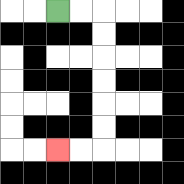{'start': '[2, 0]', 'end': '[2, 6]', 'path_directions': 'R,R,D,D,D,D,D,D,L,L', 'path_coordinates': '[[2, 0], [3, 0], [4, 0], [4, 1], [4, 2], [4, 3], [4, 4], [4, 5], [4, 6], [3, 6], [2, 6]]'}